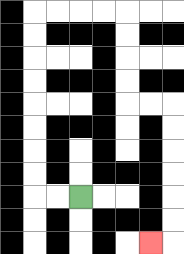{'start': '[3, 8]', 'end': '[6, 10]', 'path_directions': 'L,L,U,U,U,U,U,U,U,U,R,R,R,R,D,D,D,D,R,R,D,D,D,D,D,D,L', 'path_coordinates': '[[3, 8], [2, 8], [1, 8], [1, 7], [1, 6], [1, 5], [1, 4], [1, 3], [1, 2], [1, 1], [1, 0], [2, 0], [3, 0], [4, 0], [5, 0], [5, 1], [5, 2], [5, 3], [5, 4], [6, 4], [7, 4], [7, 5], [7, 6], [7, 7], [7, 8], [7, 9], [7, 10], [6, 10]]'}